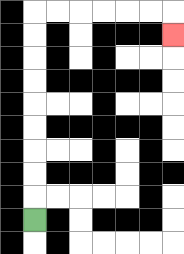{'start': '[1, 9]', 'end': '[7, 1]', 'path_directions': 'U,U,U,U,U,U,U,U,U,R,R,R,R,R,R,D', 'path_coordinates': '[[1, 9], [1, 8], [1, 7], [1, 6], [1, 5], [1, 4], [1, 3], [1, 2], [1, 1], [1, 0], [2, 0], [3, 0], [4, 0], [5, 0], [6, 0], [7, 0], [7, 1]]'}